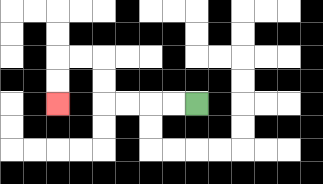{'start': '[8, 4]', 'end': '[2, 4]', 'path_directions': 'L,L,L,L,U,U,L,L,D,D', 'path_coordinates': '[[8, 4], [7, 4], [6, 4], [5, 4], [4, 4], [4, 3], [4, 2], [3, 2], [2, 2], [2, 3], [2, 4]]'}